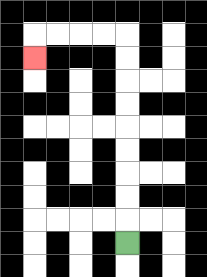{'start': '[5, 10]', 'end': '[1, 2]', 'path_directions': 'U,U,U,U,U,U,U,U,U,L,L,L,L,D', 'path_coordinates': '[[5, 10], [5, 9], [5, 8], [5, 7], [5, 6], [5, 5], [5, 4], [5, 3], [5, 2], [5, 1], [4, 1], [3, 1], [2, 1], [1, 1], [1, 2]]'}